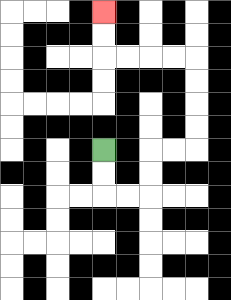{'start': '[4, 6]', 'end': '[4, 0]', 'path_directions': 'D,D,R,R,U,U,R,R,U,U,U,U,L,L,L,L,U,U', 'path_coordinates': '[[4, 6], [4, 7], [4, 8], [5, 8], [6, 8], [6, 7], [6, 6], [7, 6], [8, 6], [8, 5], [8, 4], [8, 3], [8, 2], [7, 2], [6, 2], [5, 2], [4, 2], [4, 1], [4, 0]]'}